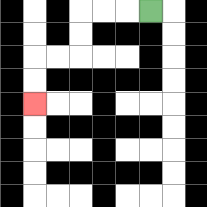{'start': '[6, 0]', 'end': '[1, 4]', 'path_directions': 'L,L,L,D,D,L,L,D,D', 'path_coordinates': '[[6, 0], [5, 0], [4, 0], [3, 0], [3, 1], [3, 2], [2, 2], [1, 2], [1, 3], [1, 4]]'}